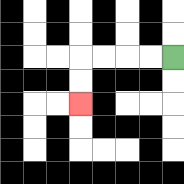{'start': '[7, 2]', 'end': '[3, 4]', 'path_directions': 'L,L,L,L,D,D', 'path_coordinates': '[[7, 2], [6, 2], [5, 2], [4, 2], [3, 2], [3, 3], [3, 4]]'}